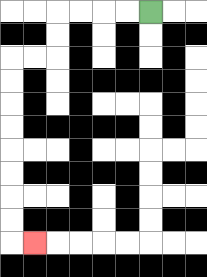{'start': '[6, 0]', 'end': '[1, 10]', 'path_directions': 'L,L,L,L,D,D,L,L,D,D,D,D,D,D,D,D,R', 'path_coordinates': '[[6, 0], [5, 0], [4, 0], [3, 0], [2, 0], [2, 1], [2, 2], [1, 2], [0, 2], [0, 3], [0, 4], [0, 5], [0, 6], [0, 7], [0, 8], [0, 9], [0, 10], [1, 10]]'}